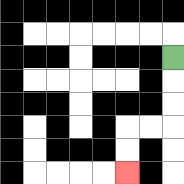{'start': '[7, 2]', 'end': '[5, 7]', 'path_directions': 'D,D,D,L,L,D,D', 'path_coordinates': '[[7, 2], [7, 3], [7, 4], [7, 5], [6, 5], [5, 5], [5, 6], [5, 7]]'}